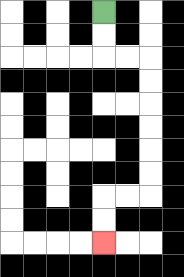{'start': '[4, 0]', 'end': '[4, 10]', 'path_directions': 'D,D,R,R,D,D,D,D,D,D,L,L,D,D', 'path_coordinates': '[[4, 0], [4, 1], [4, 2], [5, 2], [6, 2], [6, 3], [6, 4], [6, 5], [6, 6], [6, 7], [6, 8], [5, 8], [4, 8], [4, 9], [4, 10]]'}